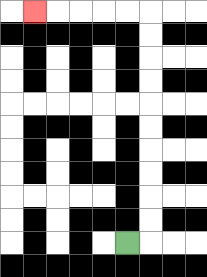{'start': '[5, 10]', 'end': '[1, 0]', 'path_directions': 'R,U,U,U,U,U,U,U,U,U,U,L,L,L,L,L', 'path_coordinates': '[[5, 10], [6, 10], [6, 9], [6, 8], [6, 7], [6, 6], [6, 5], [6, 4], [6, 3], [6, 2], [6, 1], [6, 0], [5, 0], [4, 0], [3, 0], [2, 0], [1, 0]]'}